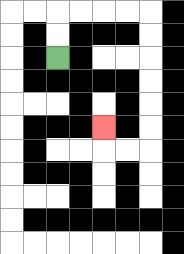{'start': '[2, 2]', 'end': '[4, 5]', 'path_directions': 'U,U,R,R,R,R,D,D,D,D,D,D,L,L,U', 'path_coordinates': '[[2, 2], [2, 1], [2, 0], [3, 0], [4, 0], [5, 0], [6, 0], [6, 1], [6, 2], [6, 3], [6, 4], [6, 5], [6, 6], [5, 6], [4, 6], [4, 5]]'}